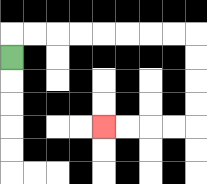{'start': '[0, 2]', 'end': '[4, 5]', 'path_directions': 'U,R,R,R,R,R,R,R,R,D,D,D,D,L,L,L,L', 'path_coordinates': '[[0, 2], [0, 1], [1, 1], [2, 1], [3, 1], [4, 1], [5, 1], [6, 1], [7, 1], [8, 1], [8, 2], [8, 3], [8, 4], [8, 5], [7, 5], [6, 5], [5, 5], [4, 5]]'}